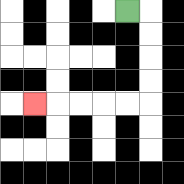{'start': '[5, 0]', 'end': '[1, 4]', 'path_directions': 'R,D,D,D,D,L,L,L,L,L', 'path_coordinates': '[[5, 0], [6, 0], [6, 1], [6, 2], [6, 3], [6, 4], [5, 4], [4, 4], [3, 4], [2, 4], [1, 4]]'}